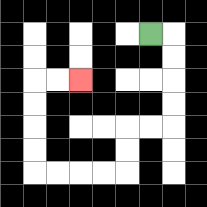{'start': '[6, 1]', 'end': '[3, 3]', 'path_directions': 'R,D,D,D,D,L,L,D,D,L,L,L,L,U,U,U,U,R,R', 'path_coordinates': '[[6, 1], [7, 1], [7, 2], [7, 3], [7, 4], [7, 5], [6, 5], [5, 5], [5, 6], [5, 7], [4, 7], [3, 7], [2, 7], [1, 7], [1, 6], [1, 5], [1, 4], [1, 3], [2, 3], [3, 3]]'}